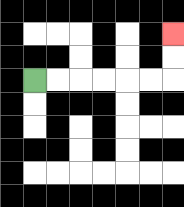{'start': '[1, 3]', 'end': '[7, 1]', 'path_directions': 'R,R,R,R,R,R,U,U', 'path_coordinates': '[[1, 3], [2, 3], [3, 3], [4, 3], [5, 3], [6, 3], [7, 3], [7, 2], [7, 1]]'}